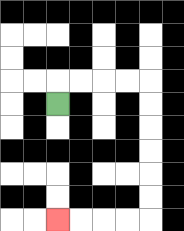{'start': '[2, 4]', 'end': '[2, 9]', 'path_directions': 'U,R,R,R,R,D,D,D,D,D,D,L,L,L,L', 'path_coordinates': '[[2, 4], [2, 3], [3, 3], [4, 3], [5, 3], [6, 3], [6, 4], [6, 5], [6, 6], [6, 7], [6, 8], [6, 9], [5, 9], [4, 9], [3, 9], [2, 9]]'}